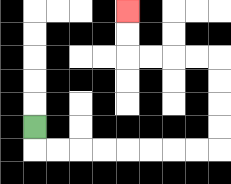{'start': '[1, 5]', 'end': '[5, 0]', 'path_directions': 'D,R,R,R,R,R,R,R,R,U,U,U,U,L,L,L,L,U,U', 'path_coordinates': '[[1, 5], [1, 6], [2, 6], [3, 6], [4, 6], [5, 6], [6, 6], [7, 6], [8, 6], [9, 6], [9, 5], [9, 4], [9, 3], [9, 2], [8, 2], [7, 2], [6, 2], [5, 2], [5, 1], [5, 0]]'}